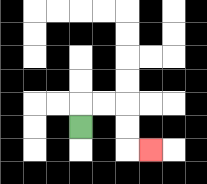{'start': '[3, 5]', 'end': '[6, 6]', 'path_directions': 'U,R,R,D,D,R', 'path_coordinates': '[[3, 5], [3, 4], [4, 4], [5, 4], [5, 5], [5, 6], [6, 6]]'}